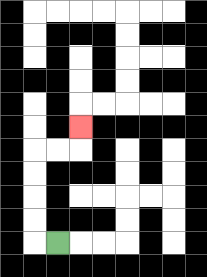{'start': '[2, 10]', 'end': '[3, 5]', 'path_directions': 'L,U,U,U,U,R,R,U', 'path_coordinates': '[[2, 10], [1, 10], [1, 9], [1, 8], [1, 7], [1, 6], [2, 6], [3, 6], [3, 5]]'}